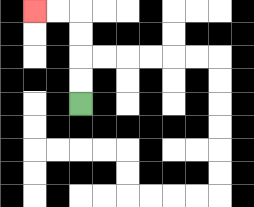{'start': '[3, 4]', 'end': '[1, 0]', 'path_directions': 'U,U,U,U,L,L', 'path_coordinates': '[[3, 4], [3, 3], [3, 2], [3, 1], [3, 0], [2, 0], [1, 0]]'}